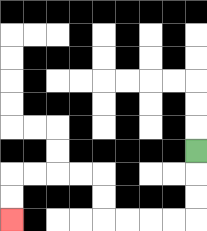{'start': '[8, 6]', 'end': '[0, 9]', 'path_directions': 'D,D,D,L,L,L,L,U,U,L,L,L,L,D,D', 'path_coordinates': '[[8, 6], [8, 7], [8, 8], [8, 9], [7, 9], [6, 9], [5, 9], [4, 9], [4, 8], [4, 7], [3, 7], [2, 7], [1, 7], [0, 7], [0, 8], [0, 9]]'}